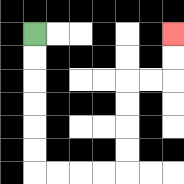{'start': '[1, 1]', 'end': '[7, 1]', 'path_directions': 'D,D,D,D,D,D,R,R,R,R,U,U,U,U,R,R,U,U', 'path_coordinates': '[[1, 1], [1, 2], [1, 3], [1, 4], [1, 5], [1, 6], [1, 7], [2, 7], [3, 7], [4, 7], [5, 7], [5, 6], [5, 5], [5, 4], [5, 3], [6, 3], [7, 3], [7, 2], [7, 1]]'}